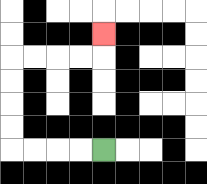{'start': '[4, 6]', 'end': '[4, 1]', 'path_directions': 'L,L,L,L,U,U,U,U,R,R,R,R,U', 'path_coordinates': '[[4, 6], [3, 6], [2, 6], [1, 6], [0, 6], [0, 5], [0, 4], [0, 3], [0, 2], [1, 2], [2, 2], [3, 2], [4, 2], [4, 1]]'}